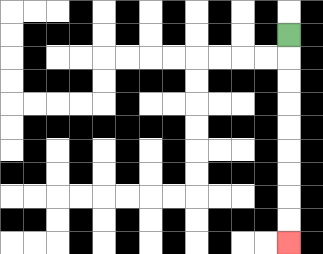{'start': '[12, 1]', 'end': '[12, 10]', 'path_directions': 'D,D,D,D,D,D,D,D,D', 'path_coordinates': '[[12, 1], [12, 2], [12, 3], [12, 4], [12, 5], [12, 6], [12, 7], [12, 8], [12, 9], [12, 10]]'}